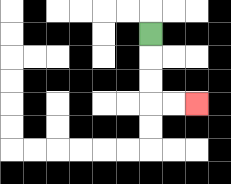{'start': '[6, 1]', 'end': '[8, 4]', 'path_directions': 'D,D,D,R,R', 'path_coordinates': '[[6, 1], [6, 2], [6, 3], [6, 4], [7, 4], [8, 4]]'}